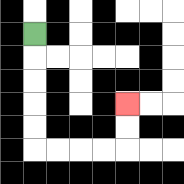{'start': '[1, 1]', 'end': '[5, 4]', 'path_directions': 'D,D,D,D,D,R,R,R,R,U,U', 'path_coordinates': '[[1, 1], [1, 2], [1, 3], [1, 4], [1, 5], [1, 6], [2, 6], [3, 6], [4, 6], [5, 6], [5, 5], [5, 4]]'}